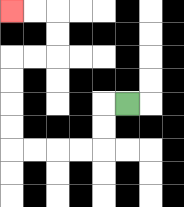{'start': '[5, 4]', 'end': '[0, 0]', 'path_directions': 'L,D,D,L,L,L,L,U,U,U,U,R,R,U,U,L,L', 'path_coordinates': '[[5, 4], [4, 4], [4, 5], [4, 6], [3, 6], [2, 6], [1, 6], [0, 6], [0, 5], [0, 4], [0, 3], [0, 2], [1, 2], [2, 2], [2, 1], [2, 0], [1, 0], [0, 0]]'}